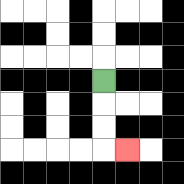{'start': '[4, 3]', 'end': '[5, 6]', 'path_directions': 'D,D,D,R', 'path_coordinates': '[[4, 3], [4, 4], [4, 5], [4, 6], [5, 6]]'}